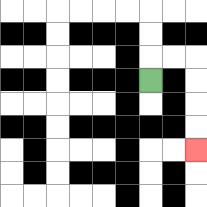{'start': '[6, 3]', 'end': '[8, 6]', 'path_directions': 'U,R,R,D,D,D,D', 'path_coordinates': '[[6, 3], [6, 2], [7, 2], [8, 2], [8, 3], [8, 4], [8, 5], [8, 6]]'}